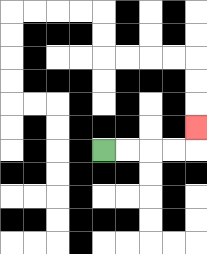{'start': '[4, 6]', 'end': '[8, 5]', 'path_directions': 'R,R,R,R,U', 'path_coordinates': '[[4, 6], [5, 6], [6, 6], [7, 6], [8, 6], [8, 5]]'}